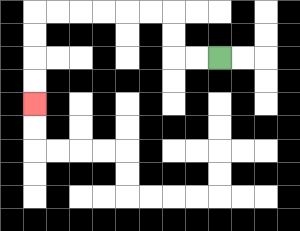{'start': '[9, 2]', 'end': '[1, 4]', 'path_directions': 'L,L,U,U,L,L,L,L,L,L,D,D,D,D', 'path_coordinates': '[[9, 2], [8, 2], [7, 2], [7, 1], [7, 0], [6, 0], [5, 0], [4, 0], [3, 0], [2, 0], [1, 0], [1, 1], [1, 2], [1, 3], [1, 4]]'}